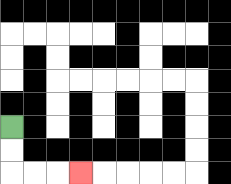{'start': '[0, 5]', 'end': '[3, 7]', 'path_directions': 'D,D,R,R,R', 'path_coordinates': '[[0, 5], [0, 6], [0, 7], [1, 7], [2, 7], [3, 7]]'}